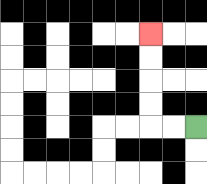{'start': '[8, 5]', 'end': '[6, 1]', 'path_directions': 'L,L,U,U,U,U', 'path_coordinates': '[[8, 5], [7, 5], [6, 5], [6, 4], [6, 3], [6, 2], [6, 1]]'}